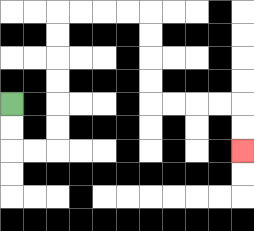{'start': '[0, 4]', 'end': '[10, 6]', 'path_directions': 'D,D,R,R,U,U,U,U,U,U,R,R,R,R,D,D,D,D,R,R,R,R,D,D', 'path_coordinates': '[[0, 4], [0, 5], [0, 6], [1, 6], [2, 6], [2, 5], [2, 4], [2, 3], [2, 2], [2, 1], [2, 0], [3, 0], [4, 0], [5, 0], [6, 0], [6, 1], [6, 2], [6, 3], [6, 4], [7, 4], [8, 4], [9, 4], [10, 4], [10, 5], [10, 6]]'}